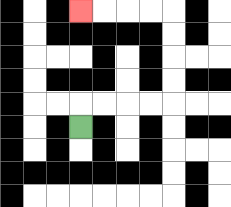{'start': '[3, 5]', 'end': '[3, 0]', 'path_directions': 'U,R,R,R,R,U,U,U,U,L,L,L,L', 'path_coordinates': '[[3, 5], [3, 4], [4, 4], [5, 4], [6, 4], [7, 4], [7, 3], [7, 2], [7, 1], [7, 0], [6, 0], [5, 0], [4, 0], [3, 0]]'}